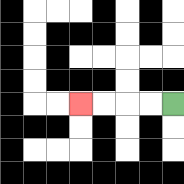{'start': '[7, 4]', 'end': '[3, 4]', 'path_directions': 'L,L,L,L', 'path_coordinates': '[[7, 4], [6, 4], [5, 4], [4, 4], [3, 4]]'}